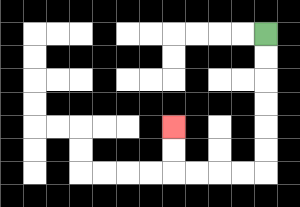{'start': '[11, 1]', 'end': '[7, 5]', 'path_directions': 'D,D,D,D,D,D,L,L,L,L,U,U', 'path_coordinates': '[[11, 1], [11, 2], [11, 3], [11, 4], [11, 5], [11, 6], [11, 7], [10, 7], [9, 7], [8, 7], [7, 7], [7, 6], [7, 5]]'}